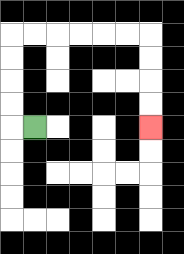{'start': '[1, 5]', 'end': '[6, 5]', 'path_directions': 'L,U,U,U,U,R,R,R,R,R,R,D,D,D,D', 'path_coordinates': '[[1, 5], [0, 5], [0, 4], [0, 3], [0, 2], [0, 1], [1, 1], [2, 1], [3, 1], [4, 1], [5, 1], [6, 1], [6, 2], [6, 3], [6, 4], [6, 5]]'}